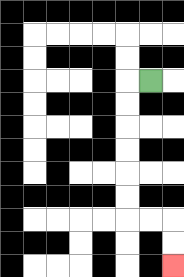{'start': '[6, 3]', 'end': '[7, 11]', 'path_directions': 'L,D,D,D,D,D,D,R,R,D,D', 'path_coordinates': '[[6, 3], [5, 3], [5, 4], [5, 5], [5, 6], [5, 7], [5, 8], [5, 9], [6, 9], [7, 9], [7, 10], [7, 11]]'}